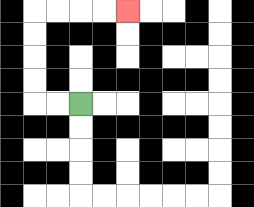{'start': '[3, 4]', 'end': '[5, 0]', 'path_directions': 'L,L,U,U,U,U,R,R,R,R', 'path_coordinates': '[[3, 4], [2, 4], [1, 4], [1, 3], [1, 2], [1, 1], [1, 0], [2, 0], [3, 0], [4, 0], [5, 0]]'}